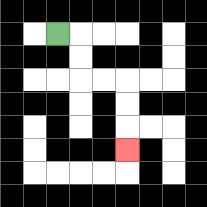{'start': '[2, 1]', 'end': '[5, 6]', 'path_directions': 'R,D,D,R,R,D,D,D', 'path_coordinates': '[[2, 1], [3, 1], [3, 2], [3, 3], [4, 3], [5, 3], [5, 4], [5, 5], [5, 6]]'}